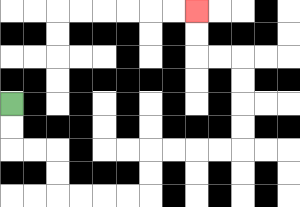{'start': '[0, 4]', 'end': '[8, 0]', 'path_directions': 'D,D,R,R,D,D,R,R,R,R,U,U,R,R,R,R,U,U,U,U,L,L,U,U', 'path_coordinates': '[[0, 4], [0, 5], [0, 6], [1, 6], [2, 6], [2, 7], [2, 8], [3, 8], [4, 8], [5, 8], [6, 8], [6, 7], [6, 6], [7, 6], [8, 6], [9, 6], [10, 6], [10, 5], [10, 4], [10, 3], [10, 2], [9, 2], [8, 2], [8, 1], [8, 0]]'}